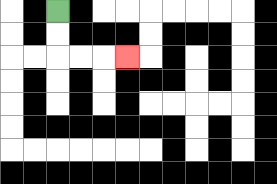{'start': '[2, 0]', 'end': '[5, 2]', 'path_directions': 'D,D,R,R,R', 'path_coordinates': '[[2, 0], [2, 1], [2, 2], [3, 2], [4, 2], [5, 2]]'}